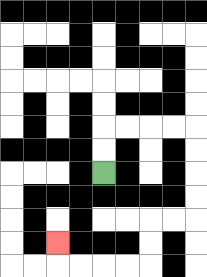{'start': '[4, 7]', 'end': '[2, 10]', 'path_directions': 'U,U,R,R,R,R,D,D,D,D,L,L,D,D,L,L,L,L,U', 'path_coordinates': '[[4, 7], [4, 6], [4, 5], [5, 5], [6, 5], [7, 5], [8, 5], [8, 6], [8, 7], [8, 8], [8, 9], [7, 9], [6, 9], [6, 10], [6, 11], [5, 11], [4, 11], [3, 11], [2, 11], [2, 10]]'}